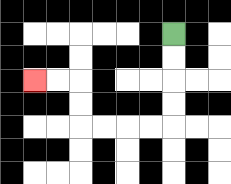{'start': '[7, 1]', 'end': '[1, 3]', 'path_directions': 'D,D,D,D,L,L,L,L,U,U,L,L', 'path_coordinates': '[[7, 1], [7, 2], [7, 3], [7, 4], [7, 5], [6, 5], [5, 5], [4, 5], [3, 5], [3, 4], [3, 3], [2, 3], [1, 3]]'}